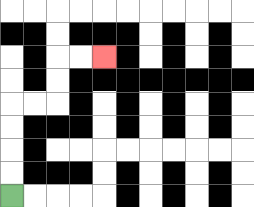{'start': '[0, 8]', 'end': '[4, 2]', 'path_directions': 'U,U,U,U,R,R,U,U,R,R', 'path_coordinates': '[[0, 8], [0, 7], [0, 6], [0, 5], [0, 4], [1, 4], [2, 4], [2, 3], [2, 2], [3, 2], [4, 2]]'}